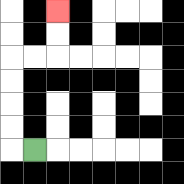{'start': '[1, 6]', 'end': '[2, 0]', 'path_directions': 'L,U,U,U,U,R,R,U,U', 'path_coordinates': '[[1, 6], [0, 6], [0, 5], [0, 4], [0, 3], [0, 2], [1, 2], [2, 2], [2, 1], [2, 0]]'}